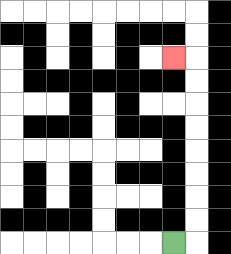{'start': '[7, 10]', 'end': '[7, 2]', 'path_directions': 'R,U,U,U,U,U,U,U,U,L', 'path_coordinates': '[[7, 10], [8, 10], [8, 9], [8, 8], [8, 7], [8, 6], [8, 5], [8, 4], [8, 3], [8, 2], [7, 2]]'}